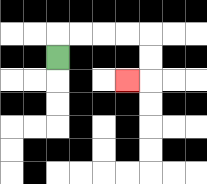{'start': '[2, 2]', 'end': '[5, 3]', 'path_directions': 'U,R,R,R,R,D,D,L', 'path_coordinates': '[[2, 2], [2, 1], [3, 1], [4, 1], [5, 1], [6, 1], [6, 2], [6, 3], [5, 3]]'}